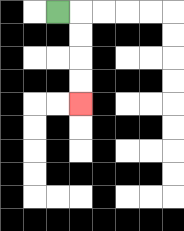{'start': '[2, 0]', 'end': '[3, 4]', 'path_directions': 'R,D,D,D,D', 'path_coordinates': '[[2, 0], [3, 0], [3, 1], [3, 2], [3, 3], [3, 4]]'}